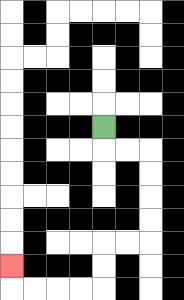{'start': '[4, 5]', 'end': '[0, 11]', 'path_directions': 'D,R,R,D,D,D,D,L,L,D,D,L,L,L,L,U', 'path_coordinates': '[[4, 5], [4, 6], [5, 6], [6, 6], [6, 7], [6, 8], [6, 9], [6, 10], [5, 10], [4, 10], [4, 11], [4, 12], [3, 12], [2, 12], [1, 12], [0, 12], [0, 11]]'}